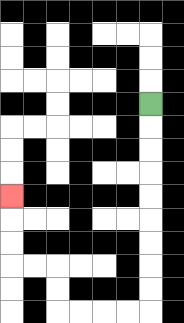{'start': '[6, 4]', 'end': '[0, 8]', 'path_directions': 'D,D,D,D,D,D,D,D,D,L,L,L,L,U,U,L,L,U,U,U', 'path_coordinates': '[[6, 4], [6, 5], [6, 6], [6, 7], [6, 8], [6, 9], [6, 10], [6, 11], [6, 12], [6, 13], [5, 13], [4, 13], [3, 13], [2, 13], [2, 12], [2, 11], [1, 11], [0, 11], [0, 10], [0, 9], [0, 8]]'}